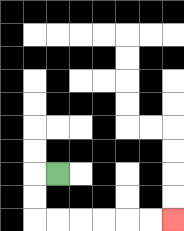{'start': '[2, 7]', 'end': '[7, 9]', 'path_directions': 'L,D,D,R,R,R,R,R,R', 'path_coordinates': '[[2, 7], [1, 7], [1, 8], [1, 9], [2, 9], [3, 9], [4, 9], [5, 9], [6, 9], [7, 9]]'}